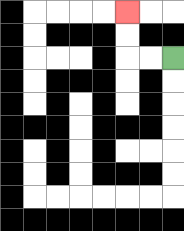{'start': '[7, 2]', 'end': '[5, 0]', 'path_directions': 'L,L,U,U', 'path_coordinates': '[[7, 2], [6, 2], [5, 2], [5, 1], [5, 0]]'}